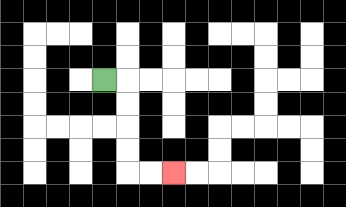{'start': '[4, 3]', 'end': '[7, 7]', 'path_directions': 'R,D,D,D,D,R,R', 'path_coordinates': '[[4, 3], [5, 3], [5, 4], [5, 5], [5, 6], [5, 7], [6, 7], [7, 7]]'}